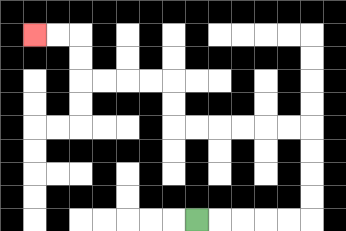{'start': '[8, 9]', 'end': '[1, 1]', 'path_directions': 'R,R,R,R,R,U,U,U,U,L,L,L,L,L,L,U,U,L,L,L,L,U,U,L,L', 'path_coordinates': '[[8, 9], [9, 9], [10, 9], [11, 9], [12, 9], [13, 9], [13, 8], [13, 7], [13, 6], [13, 5], [12, 5], [11, 5], [10, 5], [9, 5], [8, 5], [7, 5], [7, 4], [7, 3], [6, 3], [5, 3], [4, 3], [3, 3], [3, 2], [3, 1], [2, 1], [1, 1]]'}